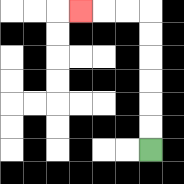{'start': '[6, 6]', 'end': '[3, 0]', 'path_directions': 'U,U,U,U,U,U,L,L,L', 'path_coordinates': '[[6, 6], [6, 5], [6, 4], [6, 3], [6, 2], [6, 1], [6, 0], [5, 0], [4, 0], [3, 0]]'}